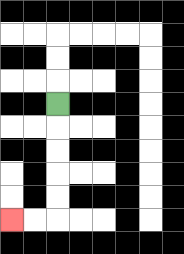{'start': '[2, 4]', 'end': '[0, 9]', 'path_directions': 'D,D,D,D,D,L,L', 'path_coordinates': '[[2, 4], [2, 5], [2, 6], [2, 7], [2, 8], [2, 9], [1, 9], [0, 9]]'}